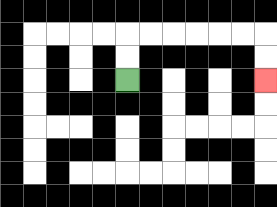{'start': '[5, 3]', 'end': '[11, 3]', 'path_directions': 'U,U,R,R,R,R,R,R,D,D', 'path_coordinates': '[[5, 3], [5, 2], [5, 1], [6, 1], [7, 1], [8, 1], [9, 1], [10, 1], [11, 1], [11, 2], [11, 3]]'}